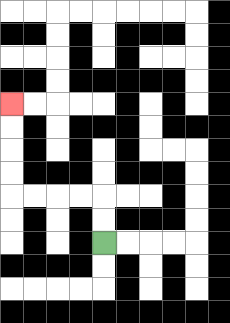{'start': '[4, 10]', 'end': '[0, 4]', 'path_directions': 'U,U,L,L,L,L,U,U,U,U', 'path_coordinates': '[[4, 10], [4, 9], [4, 8], [3, 8], [2, 8], [1, 8], [0, 8], [0, 7], [0, 6], [0, 5], [0, 4]]'}